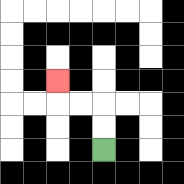{'start': '[4, 6]', 'end': '[2, 3]', 'path_directions': 'U,U,L,L,U', 'path_coordinates': '[[4, 6], [4, 5], [4, 4], [3, 4], [2, 4], [2, 3]]'}